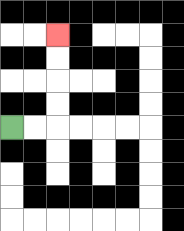{'start': '[0, 5]', 'end': '[2, 1]', 'path_directions': 'R,R,U,U,U,U', 'path_coordinates': '[[0, 5], [1, 5], [2, 5], [2, 4], [2, 3], [2, 2], [2, 1]]'}